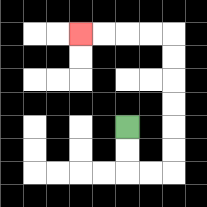{'start': '[5, 5]', 'end': '[3, 1]', 'path_directions': 'D,D,R,R,U,U,U,U,U,U,L,L,L,L', 'path_coordinates': '[[5, 5], [5, 6], [5, 7], [6, 7], [7, 7], [7, 6], [7, 5], [7, 4], [7, 3], [7, 2], [7, 1], [6, 1], [5, 1], [4, 1], [3, 1]]'}